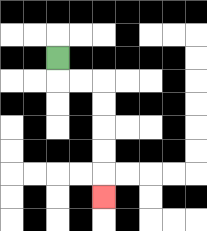{'start': '[2, 2]', 'end': '[4, 8]', 'path_directions': 'D,R,R,D,D,D,D,D', 'path_coordinates': '[[2, 2], [2, 3], [3, 3], [4, 3], [4, 4], [4, 5], [4, 6], [4, 7], [4, 8]]'}